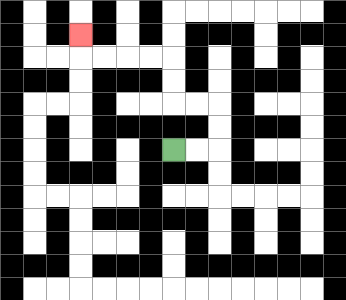{'start': '[7, 6]', 'end': '[3, 1]', 'path_directions': 'R,R,U,U,L,L,U,U,L,L,L,L,U', 'path_coordinates': '[[7, 6], [8, 6], [9, 6], [9, 5], [9, 4], [8, 4], [7, 4], [7, 3], [7, 2], [6, 2], [5, 2], [4, 2], [3, 2], [3, 1]]'}